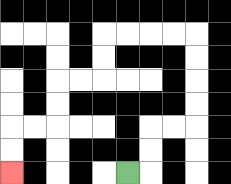{'start': '[5, 7]', 'end': '[0, 7]', 'path_directions': 'R,U,U,R,R,U,U,U,U,L,L,L,L,D,D,L,L,D,D,L,L,D,D', 'path_coordinates': '[[5, 7], [6, 7], [6, 6], [6, 5], [7, 5], [8, 5], [8, 4], [8, 3], [8, 2], [8, 1], [7, 1], [6, 1], [5, 1], [4, 1], [4, 2], [4, 3], [3, 3], [2, 3], [2, 4], [2, 5], [1, 5], [0, 5], [0, 6], [0, 7]]'}